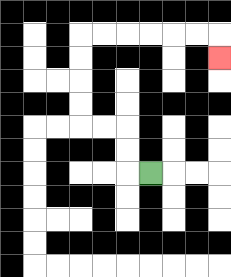{'start': '[6, 7]', 'end': '[9, 2]', 'path_directions': 'L,U,U,L,L,U,U,U,U,R,R,R,R,R,R,D', 'path_coordinates': '[[6, 7], [5, 7], [5, 6], [5, 5], [4, 5], [3, 5], [3, 4], [3, 3], [3, 2], [3, 1], [4, 1], [5, 1], [6, 1], [7, 1], [8, 1], [9, 1], [9, 2]]'}